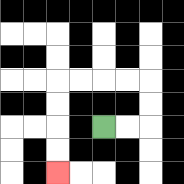{'start': '[4, 5]', 'end': '[2, 7]', 'path_directions': 'R,R,U,U,L,L,L,L,D,D,D,D', 'path_coordinates': '[[4, 5], [5, 5], [6, 5], [6, 4], [6, 3], [5, 3], [4, 3], [3, 3], [2, 3], [2, 4], [2, 5], [2, 6], [2, 7]]'}